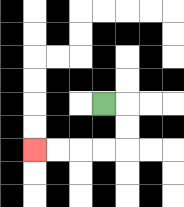{'start': '[4, 4]', 'end': '[1, 6]', 'path_directions': 'R,D,D,L,L,L,L', 'path_coordinates': '[[4, 4], [5, 4], [5, 5], [5, 6], [4, 6], [3, 6], [2, 6], [1, 6]]'}